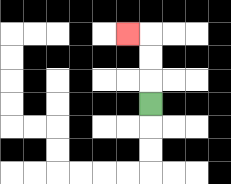{'start': '[6, 4]', 'end': '[5, 1]', 'path_directions': 'U,U,U,L', 'path_coordinates': '[[6, 4], [6, 3], [6, 2], [6, 1], [5, 1]]'}